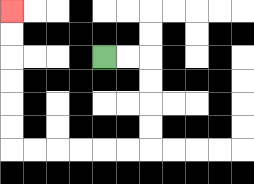{'start': '[4, 2]', 'end': '[0, 0]', 'path_directions': 'R,R,D,D,D,D,L,L,L,L,L,L,U,U,U,U,U,U', 'path_coordinates': '[[4, 2], [5, 2], [6, 2], [6, 3], [6, 4], [6, 5], [6, 6], [5, 6], [4, 6], [3, 6], [2, 6], [1, 6], [0, 6], [0, 5], [0, 4], [0, 3], [0, 2], [0, 1], [0, 0]]'}